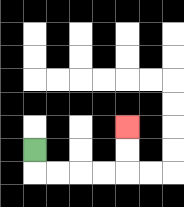{'start': '[1, 6]', 'end': '[5, 5]', 'path_directions': 'D,R,R,R,R,U,U', 'path_coordinates': '[[1, 6], [1, 7], [2, 7], [3, 7], [4, 7], [5, 7], [5, 6], [5, 5]]'}